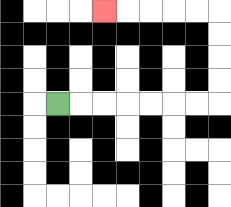{'start': '[2, 4]', 'end': '[4, 0]', 'path_directions': 'R,R,R,R,R,R,R,U,U,U,U,L,L,L,L,L', 'path_coordinates': '[[2, 4], [3, 4], [4, 4], [5, 4], [6, 4], [7, 4], [8, 4], [9, 4], [9, 3], [9, 2], [9, 1], [9, 0], [8, 0], [7, 0], [6, 0], [5, 0], [4, 0]]'}